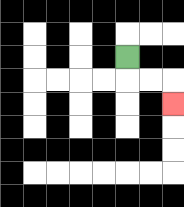{'start': '[5, 2]', 'end': '[7, 4]', 'path_directions': 'D,R,R,D', 'path_coordinates': '[[5, 2], [5, 3], [6, 3], [7, 3], [7, 4]]'}